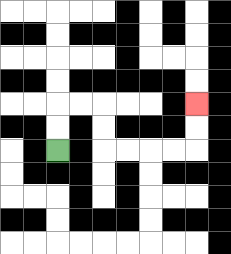{'start': '[2, 6]', 'end': '[8, 4]', 'path_directions': 'U,U,R,R,D,D,R,R,R,R,U,U', 'path_coordinates': '[[2, 6], [2, 5], [2, 4], [3, 4], [4, 4], [4, 5], [4, 6], [5, 6], [6, 6], [7, 6], [8, 6], [8, 5], [8, 4]]'}